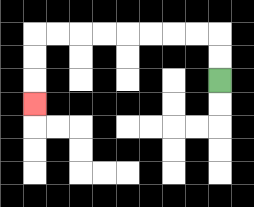{'start': '[9, 3]', 'end': '[1, 4]', 'path_directions': 'U,U,L,L,L,L,L,L,L,L,D,D,D', 'path_coordinates': '[[9, 3], [9, 2], [9, 1], [8, 1], [7, 1], [6, 1], [5, 1], [4, 1], [3, 1], [2, 1], [1, 1], [1, 2], [1, 3], [1, 4]]'}